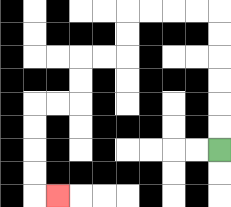{'start': '[9, 6]', 'end': '[2, 8]', 'path_directions': 'U,U,U,U,U,U,L,L,L,L,D,D,L,L,D,D,L,L,D,D,D,D,R', 'path_coordinates': '[[9, 6], [9, 5], [9, 4], [9, 3], [9, 2], [9, 1], [9, 0], [8, 0], [7, 0], [6, 0], [5, 0], [5, 1], [5, 2], [4, 2], [3, 2], [3, 3], [3, 4], [2, 4], [1, 4], [1, 5], [1, 6], [1, 7], [1, 8], [2, 8]]'}